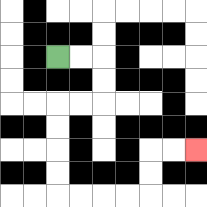{'start': '[2, 2]', 'end': '[8, 6]', 'path_directions': 'R,R,D,D,L,L,D,D,D,D,R,R,R,R,U,U,R,R', 'path_coordinates': '[[2, 2], [3, 2], [4, 2], [4, 3], [4, 4], [3, 4], [2, 4], [2, 5], [2, 6], [2, 7], [2, 8], [3, 8], [4, 8], [5, 8], [6, 8], [6, 7], [6, 6], [7, 6], [8, 6]]'}